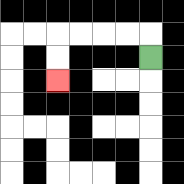{'start': '[6, 2]', 'end': '[2, 3]', 'path_directions': 'U,L,L,L,L,D,D', 'path_coordinates': '[[6, 2], [6, 1], [5, 1], [4, 1], [3, 1], [2, 1], [2, 2], [2, 3]]'}